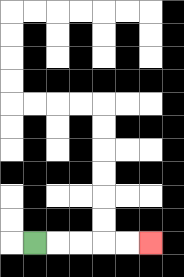{'start': '[1, 10]', 'end': '[6, 10]', 'path_directions': 'R,R,R,R,R', 'path_coordinates': '[[1, 10], [2, 10], [3, 10], [4, 10], [5, 10], [6, 10]]'}